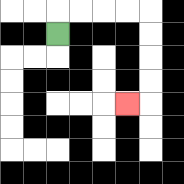{'start': '[2, 1]', 'end': '[5, 4]', 'path_directions': 'U,R,R,R,R,D,D,D,D,L', 'path_coordinates': '[[2, 1], [2, 0], [3, 0], [4, 0], [5, 0], [6, 0], [6, 1], [6, 2], [6, 3], [6, 4], [5, 4]]'}